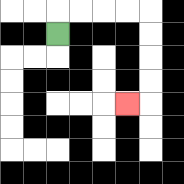{'start': '[2, 1]', 'end': '[5, 4]', 'path_directions': 'U,R,R,R,R,D,D,D,D,L', 'path_coordinates': '[[2, 1], [2, 0], [3, 0], [4, 0], [5, 0], [6, 0], [6, 1], [6, 2], [6, 3], [6, 4], [5, 4]]'}